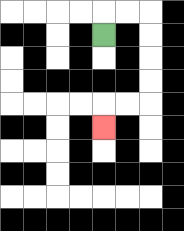{'start': '[4, 1]', 'end': '[4, 5]', 'path_directions': 'U,R,R,D,D,D,D,L,L,D', 'path_coordinates': '[[4, 1], [4, 0], [5, 0], [6, 0], [6, 1], [6, 2], [6, 3], [6, 4], [5, 4], [4, 4], [4, 5]]'}